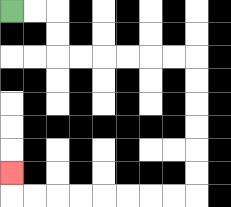{'start': '[0, 0]', 'end': '[0, 7]', 'path_directions': 'R,R,D,D,R,R,R,R,R,R,D,D,D,D,D,D,L,L,L,L,L,L,L,L,U', 'path_coordinates': '[[0, 0], [1, 0], [2, 0], [2, 1], [2, 2], [3, 2], [4, 2], [5, 2], [6, 2], [7, 2], [8, 2], [8, 3], [8, 4], [8, 5], [8, 6], [8, 7], [8, 8], [7, 8], [6, 8], [5, 8], [4, 8], [3, 8], [2, 8], [1, 8], [0, 8], [0, 7]]'}